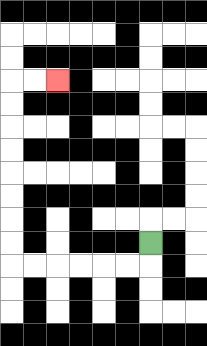{'start': '[6, 10]', 'end': '[2, 3]', 'path_directions': 'D,L,L,L,L,L,L,U,U,U,U,U,U,U,U,R,R', 'path_coordinates': '[[6, 10], [6, 11], [5, 11], [4, 11], [3, 11], [2, 11], [1, 11], [0, 11], [0, 10], [0, 9], [0, 8], [0, 7], [0, 6], [0, 5], [0, 4], [0, 3], [1, 3], [2, 3]]'}